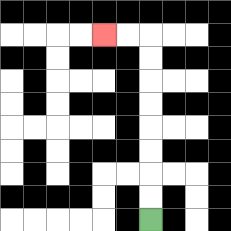{'start': '[6, 9]', 'end': '[4, 1]', 'path_directions': 'U,U,U,U,U,U,U,U,L,L', 'path_coordinates': '[[6, 9], [6, 8], [6, 7], [6, 6], [6, 5], [6, 4], [6, 3], [6, 2], [6, 1], [5, 1], [4, 1]]'}